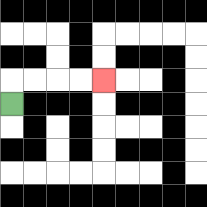{'start': '[0, 4]', 'end': '[4, 3]', 'path_directions': 'U,R,R,R,R', 'path_coordinates': '[[0, 4], [0, 3], [1, 3], [2, 3], [3, 3], [4, 3]]'}